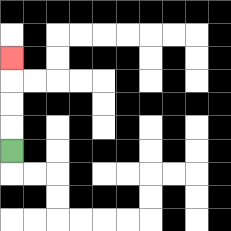{'start': '[0, 6]', 'end': '[0, 2]', 'path_directions': 'U,U,U,U', 'path_coordinates': '[[0, 6], [0, 5], [0, 4], [0, 3], [0, 2]]'}